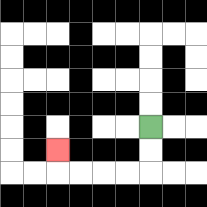{'start': '[6, 5]', 'end': '[2, 6]', 'path_directions': 'D,D,L,L,L,L,U', 'path_coordinates': '[[6, 5], [6, 6], [6, 7], [5, 7], [4, 7], [3, 7], [2, 7], [2, 6]]'}